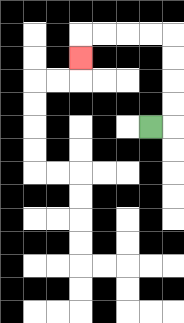{'start': '[6, 5]', 'end': '[3, 2]', 'path_directions': 'R,U,U,U,U,L,L,L,L,D', 'path_coordinates': '[[6, 5], [7, 5], [7, 4], [7, 3], [7, 2], [7, 1], [6, 1], [5, 1], [4, 1], [3, 1], [3, 2]]'}